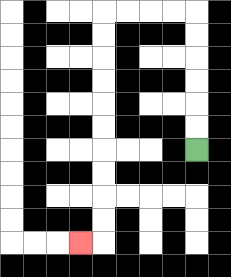{'start': '[8, 6]', 'end': '[3, 10]', 'path_directions': 'U,U,U,U,U,U,L,L,L,L,D,D,D,D,D,D,D,D,D,D,L', 'path_coordinates': '[[8, 6], [8, 5], [8, 4], [8, 3], [8, 2], [8, 1], [8, 0], [7, 0], [6, 0], [5, 0], [4, 0], [4, 1], [4, 2], [4, 3], [4, 4], [4, 5], [4, 6], [4, 7], [4, 8], [4, 9], [4, 10], [3, 10]]'}